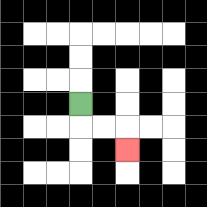{'start': '[3, 4]', 'end': '[5, 6]', 'path_directions': 'D,R,R,D', 'path_coordinates': '[[3, 4], [3, 5], [4, 5], [5, 5], [5, 6]]'}